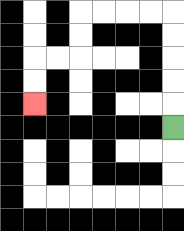{'start': '[7, 5]', 'end': '[1, 4]', 'path_directions': 'U,U,U,U,U,L,L,L,L,D,D,L,L,D,D', 'path_coordinates': '[[7, 5], [7, 4], [7, 3], [7, 2], [7, 1], [7, 0], [6, 0], [5, 0], [4, 0], [3, 0], [3, 1], [3, 2], [2, 2], [1, 2], [1, 3], [1, 4]]'}